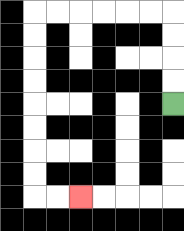{'start': '[7, 4]', 'end': '[3, 8]', 'path_directions': 'U,U,U,U,L,L,L,L,L,L,D,D,D,D,D,D,D,D,R,R', 'path_coordinates': '[[7, 4], [7, 3], [7, 2], [7, 1], [7, 0], [6, 0], [5, 0], [4, 0], [3, 0], [2, 0], [1, 0], [1, 1], [1, 2], [1, 3], [1, 4], [1, 5], [1, 6], [1, 7], [1, 8], [2, 8], [3, 8]]'}